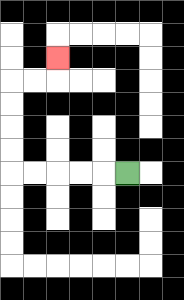{'start': '[5, 7]', 'end': '[2, 2]', 'path_directions': 'L,L,L,L,L,U,U,U,U,R,R,U', 'path_coordinates': '[[5, 7], [4, 7], [3, 7], [2, 7], [1, 7], [0, 7], [0, 6], [0, 5], [0, 4], [0, 3], [1, 3], [2, 3], [2, 2]]'}